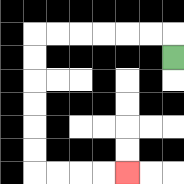{'start': '[7, 2]', 'end': '[5, 7]', 'path_directions': 'U,L,L,L,L,L,L,D,D,D,D,D,D,R,R,R,R', 'path_coordinates': '[[7, 2], [7, 1], [6, 1], [5, 1], [4, 1], [3, 1], [2, 1], [1, 1], [1, 2], [1, 3], [1, 4], [1, 5], [1, 6], [1, 7], [2, 7], [3, 7], [4, 7], [5, 7]]'}